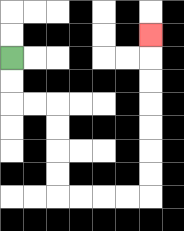{'start': '[0, 2]', 'end': '[6, 1]', 'path_directions': 'D,D,R,R,D,D,D,D,R,R,R,R,U,U,U,U,U,U,U', 'path_coordinates': '[[0, 2], [0, 3], [0, 4], [1, 4], [2, 4], [2, 5], [2, 6], [2, 7], [2, 8], [3, 8], [4, 8], [5, 8], [6, 8], [6, 7], [6, 6], [6, 5], [6, 4], [6, 3], [6, 2], [6, 1]]'}